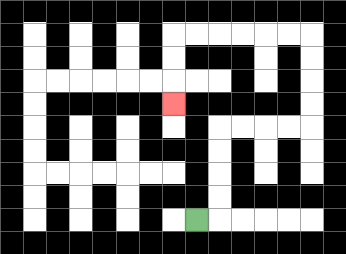{'start': '[8, 9]', 'end': '[7, 4]', 'path_directions': 'R,U,U,U,U,R,R,R,R,U,U,U,U,L,L,L,L,L,L,D,D,D', 'path_coordinates': '[[8, 9], [9, 9], [9, 8], [9, 7], [9, 6], [9, 5], [10, 5], [11, 5], [12, 5], [13, 5], [13, 4], [13, 3], [13, 2], [13, 1], [12, 1], [11, 1], [10, 1], [9, 1], [8, 1], [7, 1], [7, 2], [7, 3], [7, 4]]'}